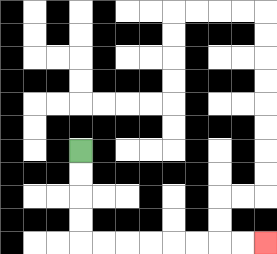{'start': '[3, 6]', 'end': '[11, 10]', 'path_directions': 'D,D,D,D,R,R,R,R,R,R,R,R', 'path_coordinates': '[[3, 6], [3, 7], [3, 8], [3, 9], [3, 10], [4, 10], [5, 10], [6, 10], [7, 10], [8, 10], [9, 10], [10, 10], [11, 10]]'}